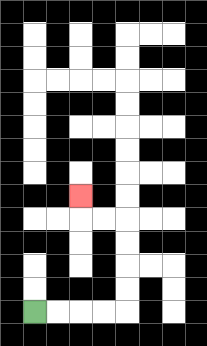{'start': '[1, 13]', 'end': '[3, 8]', 'path_directions': 'R,R,R,R,U,U,U,U,L,L,U', 'path_coordinates': '[[1, 13], [2, 13], [3, 13], [4, 13], [5, 13], [5, 12], [5, 11], [5, 10], [5, 9], [4, 9], [3, 9], [3, 8]]'}